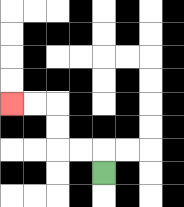{'start': '[4, 7]', 'end': '[0, 4]', 'path_directions': 'U,L,L,U,U,L,L', 'path_coordinates': '[[4, 7], [4, 6], [3, 6], [2, 6], [2, 5], [2, 4], [1, 4], [0, 4]]'}